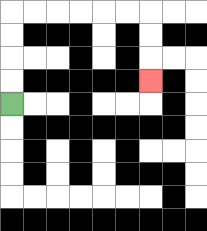{'start': '[0, 4]', 'end': '[6, 3]', 'path_directions': 'U,U,U,U,R,R,R,R,R,R,D,D,D', 'path_coordinates': '[[0, 4], [0, 3], [0, 2], [0, 1], [0, 0], [1, 0], [2, 0], [3, 0], [4, 0], [5, 0], [6, 0], [6, 1], [6, 2], [6, 3]]'}